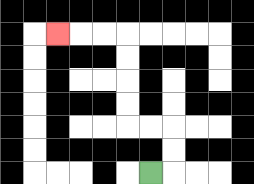{'start': '[6, 7]', 'end': '[2, 1]', 'path_directions': 'R,U,U,L,L,U,U,U,U,L,L,L', 'path_coordinates': '[[6, 7], [7, 7], [7, 6], [7, 5], [6, 5], [5, 5], [5, 4], [5, 3], [5, 2], [5, 1], [4, 1], [3, 1], [2, 1]]'}